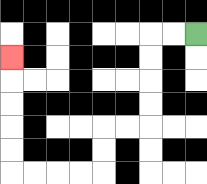{'start': '[8, 1]', 'end': '[0, 2]', 'path_directions': 'L,L,D,D,D,D,L,L,D,D,L,L,L,L,U,U,U,U,U', 'path_coordinates': '[[8, 1], [7, 1], [6, 1], [6, 2], [6, 3], [6, 4], [6, 5], [5, 5], [4, 5], [4, 6], [4, 7], [3, 7], [2, 7], [1, 7], [0, 7], [0, 6], [0, 5], [0, 4], [0, 3], [0, 2]]'}